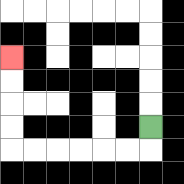{'start': '[6, 5]', 'end': '[0, 2]', 'path_directions': 'D,L,L,L,L,L,L,U,U,U,U', 'path_coordinates': '[[6, 5], [6, 6], [5, 6], [4, 6], [3, 6], [2, 6], [1, 6], [0, 6], [0, 5], [0, 4], [0, 3], [0, 2]]'}